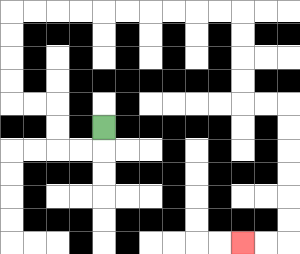{'start': '[4, 5]', 'end': '[10, 10]', 'path_directions': 'D,L,L,U,U,L,L,U,U,U,U,R,R,R,R,R,R,R,R,R,R,D,D,D,D,R,R,D,D,D,D,D,D,L,L', 'path_coordinates': '[[4, 5], [4, 6], [3, 6], [2, 6], [2, 5], [2, 4], [1, 4], [0, 4], [0, 3], [0, 2], [0, 1], [0, 0], [1, 0], [2, 0], [3, 0], [4, 0], [5, 0], [6, 0], [7, 0], [8, 0], [9, 0], [10, 0], [10, 1], [10, 2], [10, 3], [10, 4], [11, 4], [12, 4], [12, 5], [12, 6], [12, 7], [12, 8], [12, 9], [12, 10], [11, 10], [10, 10]]'}